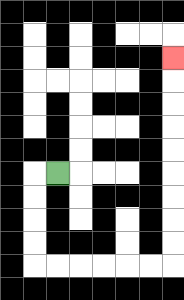{'start': '[2, 7]', 'end': '[7, 2]', 'path_directions': 'L,D,D,D,D,R,R,R,R,R,R,U,U,U,U,U,U,U,U,U', 'path_coordinates': '[[2, 7], [1, 7], [1, 8], [1, 9], [1, 10], [1, 11], [2, 11], [3, 11], [4, 11], [5, 11], [6, 11], [7, 11], [7, 10], [7, 9], [7, 8], [7, 7], [7, 6], [7, 5], [7, 4], [7, 3], [7, 2]]'}